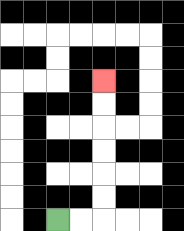{'start': '[2, 9]', 'end': '[4, 3]', 'path_directions': 'R,R,U,U,U,U,U,U', 'path_coordinates': '[[2, 9], [3, 9], [4, 9], [4, 8], [4, 7], [4, 6], [4, 5], [4, 4], [4, 3]]'}